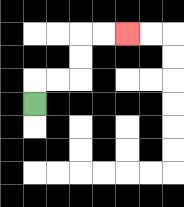{'start': '[1, 4]', 'end': '[5, 1]', 'path_directions': 'U,R,R,U,U,R,R', 'path_coordinates': '[[1, 4], [1, 3], [2, 3], [3, 3], [3, 2], [3, 1], [4, 1], [5, 1]]'}